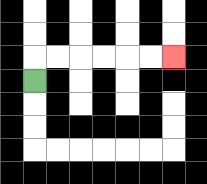{'start': '[1, 3]', 'end': '[7, 2]', 'path_directions': 'U,R,R,R,R,R,R', 'path_coordinates': '[[1, 3], [1, 2], [2, 2], [3, 2], [4, 2], [5, 2], [6, 2], [7, 2]]'}